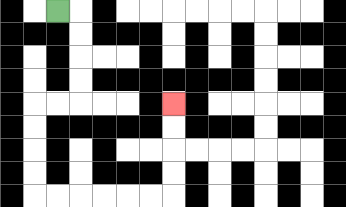{'start': '[2, 0]', 'end': '[7, 4]', 'path_directions': 'R,D,D,D,D,L,L,D,D,D,D,R,R,R,R,R,R,U,U,U,U', 'path_coordinates': '[[2, 0], [3, 0], [3, 1], [3, 2], [3, 3], [3, 4], [2, 4], [1, 4], [1, 5], [1, 6], [1, 7], [1, 8], [2, 8], [3, 8], [4, 8], [5, 8], [6, 8], [7, 8], [7, 7], [7, 6], [7, 5], [7, 4]]'}